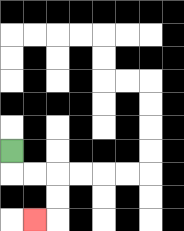{'start': '[0, 6]', 'end': '[1, 9]', 'path_directions': 'D,R,R,D,D,L', 'path_coordinates': '[[0, 6], [0, 7], [1, 7], [2, 7], [2, 8], [2, 9], [1, 9]]'}